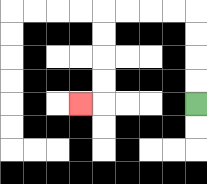{'start': '[8, 4]', 'end': '[3, 4]', 'path_directions': 'U,U,U,U,L,L,L,L,D,D,D,D,L', 'path_coordinates': '[[8, 4], [8, 3], [8, 2], [8, 1], [8, 0], [7, 0], [6, 0], [5, 0], [4, 0], [4, 1], [4, 2], [4, 3], [4, 4], [3, 4]]'}